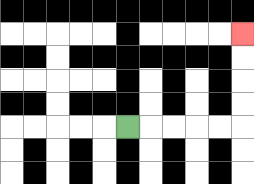{'start': '[5, 5]', 'end': '[10, 1]', 'path_directions': 'R,R,R,R,R,U,U,U,U', 'path_coordinates': '[[5, 5], [6, 5], [7, 5], [8, 5], [9, 5], [10, 5], [10, 4], [10, 3], [10, 2], [10, 1]]'}